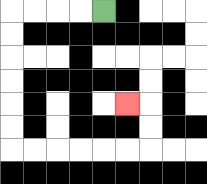{'start': '[4, 0]', 'end': '[5, 4]', 'path_directions': 'L,L,L,L,D,D,D,D,D,D,R,R,R,R,R,R,U,U,L', 'path_coordinates': '[[4, 0], [3, 0], [2, 0], [1, 0], [0, 0], [0, 1], [0, 2], [0, 3], [0, 4], [0, 5], [0, 6], [1, 6], [2, 6], [3, 6], [4, 6], [5, 6], [6, 6], [6, 5], [6, 4], [5, 4]]'}